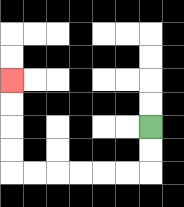{'start': '[6, 5]', 'end': '[0, 3]', 'path_directions': 'D,D,L,L,L,L,L,L,U,U,U,U', 'path_coordinates': '[[6, 5], [6, 6], [6, 7], [5, 7], [4, 7], [3, 7], [2, 7], [1, 7], [0, 7], [0, 6], [0, 5], [0, 4], [0, 3]]'}